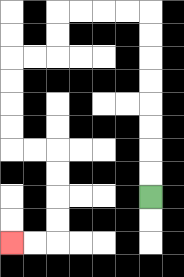{'start': '[6, 8]', 'end': '[0, 10]', 'path_directions': 'U,U,U,U,U,U,U,U,L,L,L,L,D,D,L,L,D,D,D,D,R,R,D,D,D,D,L,L', 'path_coordinates': '[[6, 8], [6, 7], [6, 6], [6, 5], [6, 4], [6, 3], [6, 2], [6, 1], [6, 0], [5, 0], [4, 0], [3, 0], [2, 0], [2, 1], [2, 2], [1, 2], [0, 2], [0, 3], [0, 4], [0, 5], [0, 6], [1, 6], [2, 6], [2, 7], [2, 8], [2, 9], [2, 10], [1, 10], [0, 10]]'}